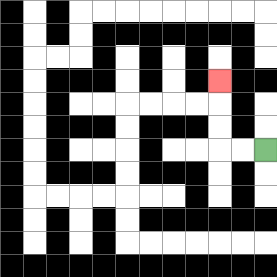{'start': '[11, 6]', 'end': '[9, 3]', 'path_directions': 'L,L,U,U,U', 'path_coordinates': '[[11, 6], [10, 6], [9, 6], [9, 5], [9, 4], [9, 3]]'}